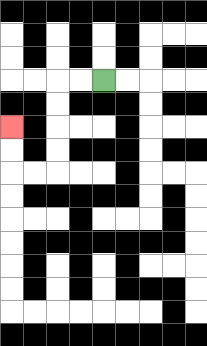{'start': '[4, 3]', 'end': '[0, 5]', 'path_directions': 'L,L,D,D,D,D,L,L,U,U', 'path_coordinates': '[[4, 3], [3, 3], [2, 3], [2, 4], [2, 5], [2, 6], [2, 7], [1, 7], [0, 7], [0, 6], [0, 5]]'}